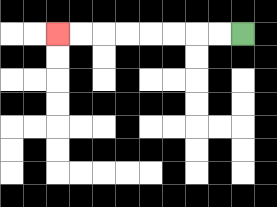{'start': '[10, 1]', 'end': '[2, 1]', 'path_directions': 'L,L,L,L,L,L,L,L', 'path_coordinates': '[[10, 1], [9, 1], [8, 1], [7, 1], [6, 1], [5, 1], [4, 1], [3, 1], [2, 1]]'}